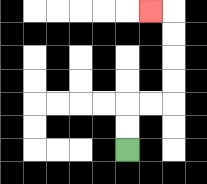{'start': '[5, 6]', 'end': '[6, 0]', 'path_directions': 'U,U,R,R,U,U,U,U,L', 'path_coordinates': '[[5, 6], [5, 5], [5, 4], [6, 4], [7, 4], [7, 3], [7, 2], [7, 1], [7, 0], [6, 0]]'}